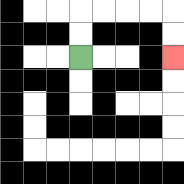{'start': '[3, 2]', 'end': '[7, 2]', 'path_directions': 'U,U,R,R,R,R,D,D', 'path_coordinates': '[[3, 2], [3, 1], [3, 0], [4, 0], [5, 0], [6, 0], [7, 0], [7, 1], [7, 2]]'}